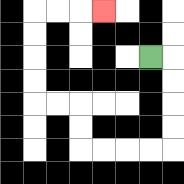{'start': '[6, 2]', 'end': '[4, 0]', 'path_directions': 'R,D,D,D,D,L,L,L,L,U,U,L,L,U,U,U,U,R,R,R', 'path_coordinates': '[[6, 2], [7, 2], [7, 3], [7, 4], [7, 5], [7, 6], [6, 6], [5, 6], [4, 6], [3, 6], [3, 5], [3, 4], [2, 4], [1, 4], [1, 3], [1, 2], [1, 1], [1, 0], [2, 0], [3, 0], [4, 0]]'}